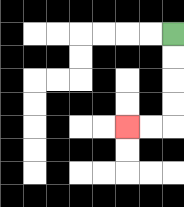{'start': '[7, 1]', 'end': '[5, 5]', 'path_directions': 'D,D,D,D,L,L', 'path_coordinates': '[[7, 1], [7, 2], [7, 3], [7, 4], [7, 5], [6, 5], [5, 5]]'}